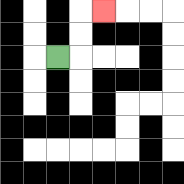{'start': '[2, 2]', 'end': '[4, 0]', 'path_directions': 'R,U,U,R', 'path_coordinates': '[[2, 2], [3, 2], [3, 1], [3, 0], [4, 0]]'}